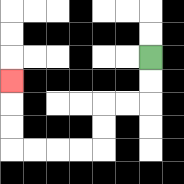{'start': '[6, 2]', 'end': '[0, 3]', 'path_directions': 'D,D,L,L,D,D,L,L,L,L,U,U,U', 'path_coordinates': '[[6, 2], [6, 3], [6, 4], [5, 4], [4, 4], [4, 5], [4, 6], [3, 6], [2, 6], [1, 6], [0, 6], [0, 5], [0, 4], [0, 3]]'}